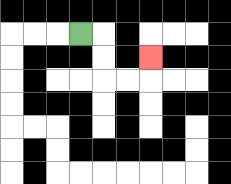{'start': '[3, 1]', 'end': '[6, 2]', 'path_directions': 'R,D,D,R,R,U', 'path_coordinates': '[[3, 1], [4, 1], [4, 2], [4, 3], [5, 3], [6, 3], [6, 2]]'}